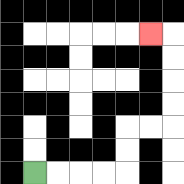{'start': '[1, 7]', 'end': '[6, 1]', 'path_directions': 'R,R,R,R,U,U,R,R,U,U,U,U,L', 'path_coordinates': '[[1, 7], [2, 7], [3, 7], [4, 7], [5, 7], [5, 6], [5, 5], [6, 5], [7, 5], [7, 4], [7, 3], [7, 2], [7, 1], [6, 1]]'}